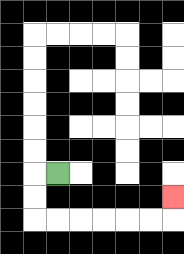{'start': '[2, 7]', 'end': '[7, 8]', 'path_directions': 'L,D,D,R,R,R,R,R,R,U', 'path_coordinates': '[[2, 7], [1, 7], [1, 8], [1, 9], [2, 9], [3, 9], [4, 9], [5, 9], [6, 9], [7, 9], [7, 8]]'}